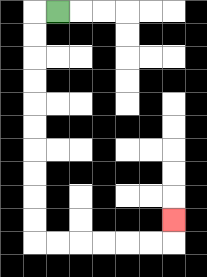{'start': '[2, 0]', 'end': '[7, 9]', 'path_directions': 'L,D,D,D,D,D,D,D,D,D,D,R,R,R,R,R,R,U', 'path_coordinates': '[[2, 0], [1, 0], [1, 1], [1, 2], [1, 3], [1, 4], [1, 5], [1, 6], [1, 7], [1, 8], [1, 9], [1, 10], [2, 10], [3, 10], [4, 10], [5, 10], [6, 10], [7, 10], [7, 9]]'}